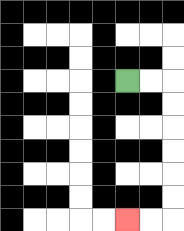{'start': '[5, 3]', 'end': '[5, 9]', 'path_directions': 'R,R,D,D,D,D,D,D,L,L', 'path_coordinates': '[[5, 3], [6, 3], [7, 3], [7, 4], [7, 5], [7, 6], [7, 7], [7, 8], [7, 9], [6, 9], [5, 9]]'}